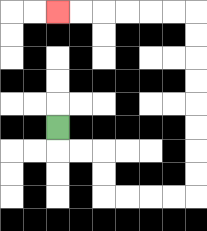{'start': '[2, 5]', 'end': '[2, 0]', 'path_directions': 'D,R,R,D,D,R,R,R,R,U,U,U,U,U,U,U,U,L,L,L,L,L,L', 'path_coordinates': '[[2, 5], [2, 6], [3, 6], [4, 6], [4, 7], [4, 8], [5, 8], [6, 8], [7, 8], [8, 8], [8, 7], [8, 6], [8, 5], [8, 4], [8, 3], [8, 2], [8, 1], [8, 0], [7, 0], [6, 0], [5, 0], [4, 0], [3, 0], [2, 0]]'}